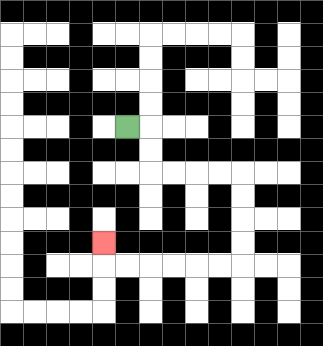{'start': '[5, 5]', 'end': '[4, 10]', 'path_directions': 'R,D,D,R,R,R,R,D,D,D,D,L,L,L,L,L,L,U', 'path_coordinates': '[[5, 5], [6, 5], [6, 6], [6, 7], [7, 7], [8, 7], [9, 7], [10, 7], [10, 8], [10, 9], [10, 10], [10, 11], [9, 11], [8, 11], [7, 11], [6, 11], [5, 11], [4, 11], [4, 10]]'}